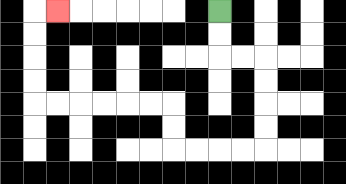{'start': '[9, 0]', 'end': '[2, 0]', 'path_directions': 'D,D,R,R,D,D,D,D,L,L,L,L,U,U,L,L,L,L,L,L,U,U,U,U,R', 'path_coordinates': '[[9, 0], [9, 1], [9, 2], [10, 2], [11, 2], [11, 3], [11, 4], [11, 5], [11, 6], [10, 6], [9, 6], [8, 6], [7, 6], [7, 5], [7, 4], [6, 4], [5, 4], [4, 4], [3, 4], [2, 4], [1, 4], [1, 3], [1, 2], [1, 1], [1, 0], [2, 0]]'}